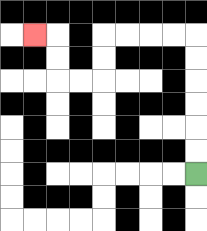{'start': '[8, 7]', 'end': '[1, 1]', 'path_directions': 'U,U,U,U,U,U,L,L,L,L,D,D,L,L,U,U,L', 'path_coordinates': '[[8, 7], [8, 6], [8, 5], [8, 4], [8, 3], [8, 2], [8, 1], [7, 1], [6, 1], [5, 1], [4, 1], [4, 2], [4, 3], [3, 3], [2, 3], [2, 2], [2, 1], [1, 1]]'}